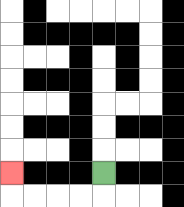{'start': '[4, 7]', 'end': '[0, 7]', 'path_directions': 'D,L,L,L,L,U', 'path_coordinates': '[[4, 7], [4, 8], [3, 8], [2, 8], [1, 8], [0, 8], [0, 7]]'}